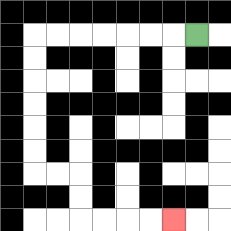{'start': '[8, 1]', 'end': '[7, 9]', 'path_directions': 'L,L,L,L,L,L,L,D,D,D,D,D,D,R,R,D,D,R,R,R,R', 'path_coordinates': '[[8, 1], [7, 1], [6, 1], [5, 1], [4, 1], [3, 1], [2, 1], [1, 1], [1, 2], [1, 3], [1, 4], [1, 5], [1, 6], [1, 7], [2, 7], [3, 7], [3, 8], [3, 9], [4, 9], [5, 9], [6, 9], [7, 9]]'}